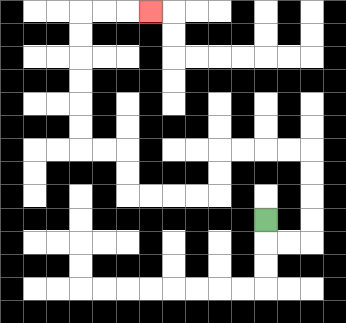{'start': '[11, 9]', 'end': '[6, 0]', 'path_directions': 'D,R,R,U,U,U,U,L,L,L,L,D,D,L,L,L,L,U,U,L,L,U,U,U,U,U,U,R,R,R', 'path_coordinates': '[[11, 9], [11, 10], [12, 10], [13, 10], [13, 9], [13, 8], [13, 7], [13, 6], [12, 6], [11, 6], [10, 6], [9, 6], [9, 7], [9, 8], [8, 8], [7, 8], [6, 8], [5, 8], [5, 7], [5, 6], [4, 6], [3, 6], [3, 5], [3, 4], [3, 3], [3, 2], [3, 1], [3, 0], [4, 0], [5, 0], [6, 0]]'}